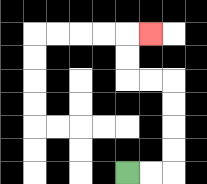{'start': '[5, 7]', 'end': '[6, 1]', 'path_directions': 'R,R,U,U,U,U,L,L,U,U,R', 'path_coordinates': '[[5, 7], [6, 7], [7, 7], [7, 6], [7, 5], [7, 4], [7, 3], [6, 3], [5, 3], [5, 2], [5, 1], [6, 1]]'}